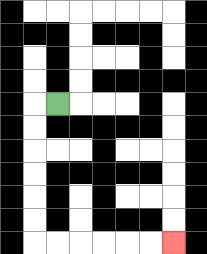{'start': '[2, 4]', 'end': '[7, 10]', 'path_directions': 'L,D,D,D,D,D,D,R,R,R,R,R,R', 'path_coordinates': '[[2, 4], [1, 4], [1, 5], [1, 6], [1, 7], [1, 8], [1, 9], [1, 10], [2, 10], [3, 10], [4, 10], [5, 10], [6, 10], [7, 10]]'}